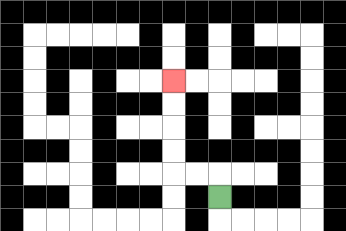{'start': '[9, 8]', 'end': '[7, 3]', 'path_directions': 'U,L,L,U,U,U,U', 'path_coordinates': '[[9, 8], [9, 7], [8, 7], [7, 7], [7, 6], [7, 5], [7, 4], [7, 3]]'}